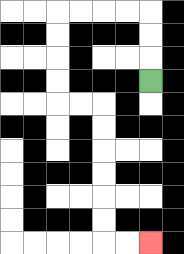{'start': '[6, 3]', 'end': '[6, 10]', 'path_directions': 'U,U,U,L,L,L,L,D,D,D,D,R,R,D,D,D,D,D,D,R,R', 'path_coordinates': '[[6, 3], [6, 2], [6, 1], [6, 0], [5, 0], [4, 0], [3, 0], [2, 0], [2, 1], [2, 2], [2, 3], [2, 4], [3, 4], [4, 4], [4, 5], [4, 6], [4, 7], [4, 8], [4, 9], [4, 10], [5, 10], [6, 10]]'}